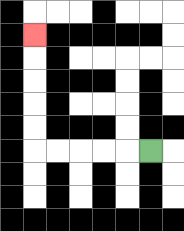{'start': '[6, 6]', 'end': '[1, 1]', 'path_directions': 'L,L,L,L,L,U,U,U,U,U', 'path_coordinates': '[[6, 6], [5, 6], [4, 6], [3, 6], [2, 6], [1, 6], [1, 5], [1, 4], [1, 3], [1, 2], [1, 1]]'}